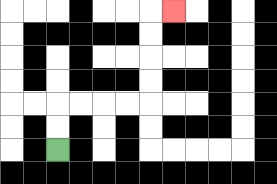{'start': '[2, 6]', 'end': '[7, 0]', 'path_directions': 'U,U,R,R,R,R,U,U,U,U,R', 'path_coordinates': '[[2, 6], [2, 5], [2, 4], [3, 4], [4, 4], [5, 4], [6, 4], [6, 3], [6, 2], [6, 1], [6, 0], [7, 0]]'}